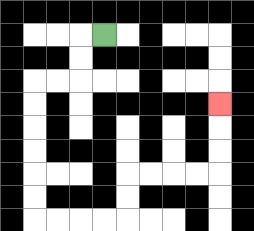{'start': '[4, 1]', 'end': '[9, 4]', 'path_directions': 'L,D,D,L,L,D,D,D,D,D,D,R,R,R,R,U,U,R,R,R,R,U,U,U', 'path_coordinates': '[[4, 1], [3, 1], [3, 2], [3, 3], [2, 3], [1, 3], [1, 4], [1, 5], [1, 6], [1, 7], [1, 8], [1, 9], [2, 9], [3, 9], [4, 9], [5, 9], [5, 8], [5, 7], [6, 7], [7, 7], [8, 7], [9, 7], [9, 6], [9, 5], [9, 4]]'}